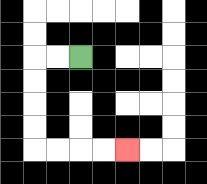{'start': '[3, 2]', 'end': '[5, 6]', 'path_directions': 'L,L,D,D,D,D,R,R,R,R', 'path_coordinates': '[[3, 2], [2, 2], [1, 2], [1, 3], [1, 4], [1, 5], [1, 6], [2, 6], [3, 6], [4, 6], [5, 6]]'}